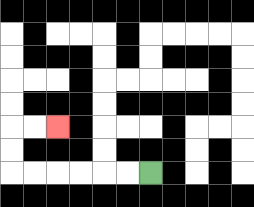{'start': '[6, 7]', 'end': '[2, 5]', 'path_directions': 'L,L,L,L,L,L,U,U,R,R', 'path_coordinates': '[[6, 7], [5, 7], [4, 7], [3, 7], [2, 7], [1, 7], [0, 7], [0, 6], [0, 5], [1, 5], [2, 5]]'}